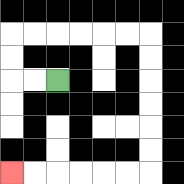{'start': '[2, 3]', 'end': '[0, 7]', 'path_directions': 'L,L,U,U,R,R,R,R,R,R,D,D,D,D,D,D,L,L,L,L,L,L', 'path_coordinates': '[[2, 3], [1, 3], [0, 3], [0, 2], [0, 1], [1, 1], [2, 1], [3, 1], [4, 1], [5, 1], [6, 1], [6, 2], [6, 3], [6, 4], [6, 5], [6, 6], [6, 7], [5, 7], [4, 7], [3, 7], [2, 7], [1, 7], [0, 7]]'}